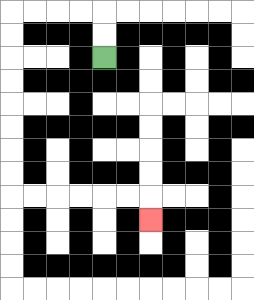{'start': '[4, 2]', 'end': '[6, 9]', 'path_directions': 'U,U,L,L,L,L,D,D,D,D,D,D,D,D,R,R,R,R,R,R,D', 'path_coordinates': '[[4, 2], [4, 1], [4, 0], [3, 0], [2, 0], [1, 0], [0, 0], [0, 1], [0, 2], [0, 3], [0, 4], [0, 5], [0, 6], [0, 7], [0, 8], [1, 8], [2, 8], [3, 8], [4, 8], [5, 8], [6, 8], [6, 9]]'}